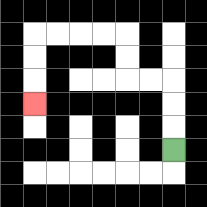{'start': '[7, 6]', 'end': '[1, 4]', 'path_directions': 'U,U,U,L,L,U,U,L,L,L,L,D,D,D', 'path_coordinates': '[[7, 6], [7, 5], [7, 4], [7, 3], [6, 3], [5, 3], [5, 2], [5, 1], [4, 1], [3, 1], [2, 1], [1, 1], [1, 2], [1, 3], [1, 4]]'}